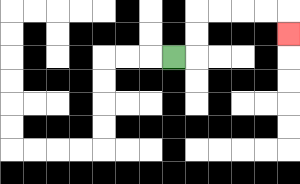{'start': '[7, 2]', 'end': '[12, 1]', 'path_directions': 'R,U,U,R,R,R,R,D', 'path_coordinates': '[[7, 2], [8, 2], [8, 1], [8, 0], [9, 0], [10, 0], [11, 0], [12, 0], [12, 1]]'}